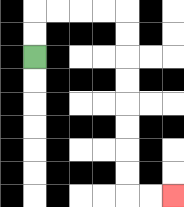{'start': '[1, 2]', 'end': '[7, 8]', 'path_directions': 'U,U,R,R,R,R,D,D,D,D,D,D,D,D,R,R', 'path_coordinates': '[[1, 2], [1, 1], [1, 0], [2, 0], [3, 0], [4, 0], [5, 0], [5, 1], [5, 2], [5, 3], [5, 4], [5, 5], [5, 6], [5, 7], [5, 8], [6, 8], [7, 8]]'}